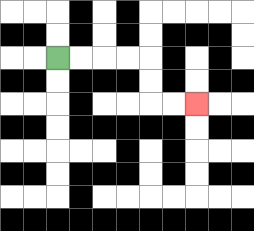{'start': '[2, 2]', 'end': '[8, 4]', 'path_directions': 'R,R,R,R,D,D,R,R', 'path_coordinates': '[[2, 2], [3, 2], [4, 2], [5, 2], [6, 2], [6, 3], [6, 4], [7, 4], [8, 4]]'}